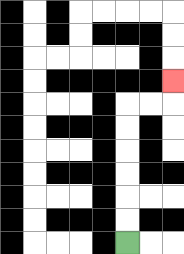{'start': '[5, 10]', 'end': '[7, 3]', 'path_directions': 'U,U,U,U,U,U,R,R,U', 'path_coordinates': '[[5, 10], [5, 9], [5, 8], [5, 7], [5, 6], [5, 5], [5, 4], [6, 4], [7, 4], [7, 3]]'}